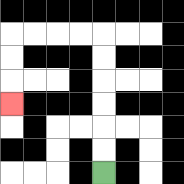{'start': '[4, 7]', 'end': '[0, 4]', 'path_directions': 'U,U,U,U,U,U,L,L,L,L,D,D,D', 'path_coordinates': '[[4, 7], [4, 6], [4, 5], [4, 4], [4, 3], [4, 2], [4, 1], [3, 1], [2, 1], [1, 1], [0, 1], [0, 2], [0, 3], [0, 4]]'}